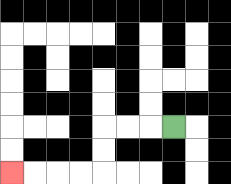{'start': '[7, 5]', 'end': '[0, 7]', 'path_directions': 'L,L,L,D,D,L,L,L,L', 'path_coordinates': '[[7, 5], [6, 5], [5, 5], [4, 5], [4, 6], [4, 7], [3, 7], [2, 7], [1, 7], [0, 7]]'}